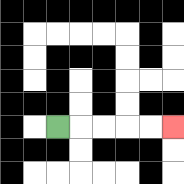{'start': '[2, 5]', 'end': '[7, 5]', 'path_directions': 'R,R,R,R,R', 'path_coordinates': '[[2, 5], [3, 5], [4, 5], [5, 5], [6, 5], [7, 5]]'}